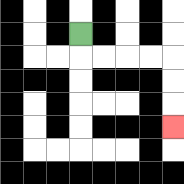{'start': '[3, 1]', 'end': '[7, 5]', 'path_directions': 'D,R,R,R,R,D,D,D', 'path_coordinates': '[[3, 1], [3, 2], [4, 2], [5, 2], [6, 2], [7, 2], [7, 3], [7, 4], [7, 5]]'}